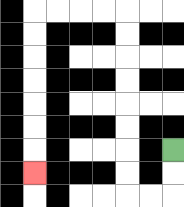{'start': '[7, 6]', 'end': '[1, 7]', 'path_directions': 'D,D,L,L,U,U,U,U,U,U,U,U,L,L,L,L,D,D,D,D,D,D,D', 'path_coordinates': '[[7, 6], [7, 7], [7, 8], [6, 8], [5, 8], [5, 7], [5, 6], [5, 5], [5, 4], [5, 3], [5, 2], [5, 1], [5, 0], [4, 0], [3, 0], [2, 0], [1, 0], [1, 1], [1, 2], [1, 3], [1, 4], [1, 5], [1, 6], [1, 7]]'}